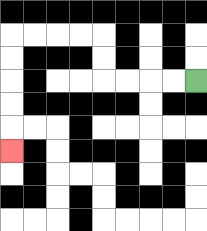{'start': '[8, 3]', 'end': '[0, 6]', 'path_directions': 'L,L,L,L,U,U,L,L,L,L,D,D,D,D,D', 'path_coordinates': '[[8, 3], [7, 3], [6, 3], [5, 3], [4, 3], [4, 2], [4, 1], [3, 1], [2, 1], [1, 1], [0, 1], [0, 2], [0, 3], [0, 4], [0, 5], [0, 6]]'}